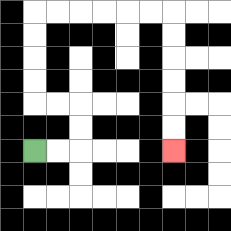{'start': '[1, 6]', 'end': '[7, 6]', 'path_directions': 'R,R,U,U,L,L,U,U,U,U,R,R,R,R,R,R,D,D,D,D,D,D', 'path_coordinates': '[[1, 6], [2, 6], [3, 6], [3, 5], [3, 4], [2, 4], [1, 4], [1, 3], [1, 2], [1, 1], [1, 0], [2, 0], [3, 0], [4, 0], [5, 0], [6, 0], [7, 0], [7, 1], [7, 2], [7, 3], [7, 4], [7, 5], [7, 6]]'}